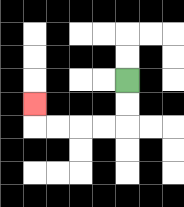{'start': '[5, 3]', 'end': '[1, 4]', 'path_directions': 'D,D,L,L,L,L,U', 'path_coordinates': '[[5, 3], [5, 4], [5, 5], [4, 5], [3, 5], [2, 5], [1, 5], [1, 4]]'}